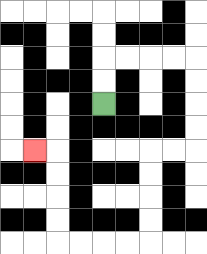{'start': '[4, 4]', 'end': '[1, 6]', 'path_directions': 'U,U,R,R,R,R,D,D,D,D,L,L,D,D,D,D,L,L,L,L,U,U,U,U,L', 'path_coordinates': '[[4, 4], [4, 3], [4, 2], [5, 2], [6, 2], [7, 2], [8, 2], [8, 3], [8, 4], [8, 5], [8, 6], [7, 6], [6, 6], [6, 7], [6, 8], [6, 9], [6, 10], [5, 10], [4, 10], [3, 10], [2, 10], [2, 9], [2, 8], [2, 7], [2, 6], [1, 6]]'}